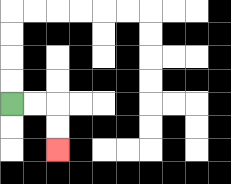{'start': '[0, 4]', 'end': '[2, 6]', 'path_directions': 'R,R,D,D', 'path_coordinates': '[[0, 4], [1, 4], [2, 4], [2, 5], [2, 6]]'}